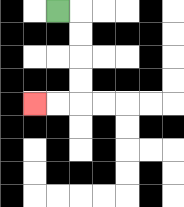{'start': '[2, 0]', 'end': '[1, 4]', 'path_directions': 'R,D,D,D,D,L,L', 'path_coordinates': '[[2, 0], [3, 0], [3, 1], [3, 2], [3, 3], [3, 4], [2, 4], [1, 4]]'}